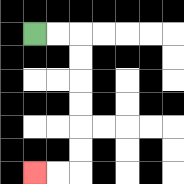{'start': '[1, 1]', 'end': '[1, 7]', 'path_directions': 'R,R,D,D,D,D,D,D,L,L', 'path_coordinates': '[[1, 1], [2, 1], [3, 1], [3, 2], [3, 3], [3, 4], [3, 5], [3, 6], [3, 7], [2, 7], [1, 7]]'}